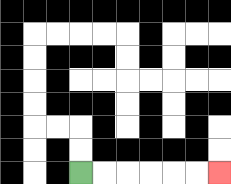{'start': '[3, 7]', 'end': '[9, 7]', 'path_directions': 'R,R,R,R,R,R', 'path_coordinates': '[[3, 7], [4, 7], [5, 7], [6, 7], [7, 7], [8, 7], [9, 7]]'}